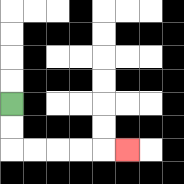{'start': '[0, 4]', 'end': '[5, 6]', 'path_directions': 'D,D,R,R,R,R,R', 'path_coordinates': '[[0, 4], [0, 5], [0, 6], [1, 6], [2, 6], [3, 6], [4, 6], [5, 6]]'}